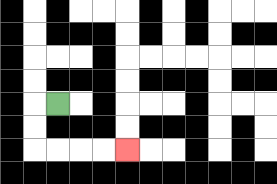{'start': '[2, 4]', 'end': '[5, 6]', 'path_directions': 'L,D,D,R,R,R,R', 'path_coordinates': '[[2, 4], [1, 4], [1, 5], [1, 6], [2, 6], [3, 6], [4, 6], [5, 6]]'}